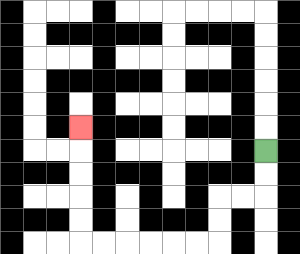{'start': '[11, 6]', 'end': '[3, 5]', 'path_directions': 'D,D,L,L,D,D,L,L,L,L,L,L,U,U,U,U,U', 'path_coordinates': '[[11, 6], [11, 7], [11, 8], [10, 8], [9, 8], [9, 9], [9, 10], [8, 10], [7, 10], [6, 10], [5, 10], [4, 10], [3, 10], [3, 9], [3, 8], [3, 7], [3, 6], [3, 5]]'}